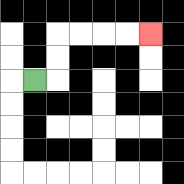{'start': '[1, 3]', 'end': '[6, 1]', 'path_directions': 'R,U,U,R,R,R,R', 'path_coordinates': '[[1, 3], [2, 3], [2, 2], [2, 1], [3, 1], [4, 1], [5, 1], [6, 1]]'}